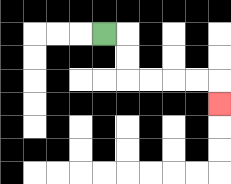{'start': '[4, 1]', 'end': '[9, 4]', 'path_directions': 'R,D,D,R,R,R,R,D', 'path_coordinates': '[[4, 1], [5, 1], [5, 2], [5, 3], [6, 3], [7, 3], [8, 3], [9, 3], [9, 4]]'}